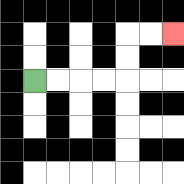{'start': '[1, 3]', 'end': '[7, 1]', 'path_directions': 'R,R,R,R,U,U,R,R', 'path_coordinates': '[[1, 3], [2, 3], [3, 3], [4, 3], [5, 3], [5, 2], [5, 1], [6, 1], [7, 1]]'}